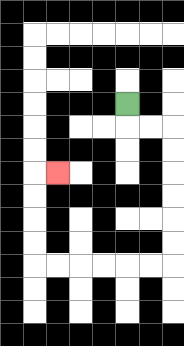{'start': '[5, 4]', 'end': '[2, 7]', 'path_directions': 'D,R,R,D,D,D,D,D,D,L,L,L,L,L,L,U,U,U,U,R', 'path_coordinates': '[[5, 4], [5, 5], [6, 5], [7, 5], [7, 6], [7, 7], [7, 8], [7, 9], [7, 10], [7, 11], [6, 11], [5, 11], [4, 11], [3, 11], [2, 11], [1, 11], [1, 10], [1, 9], [1, 8], [1, 7], [2, 7]]'}